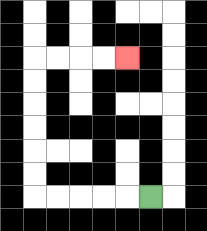{'start': '[6, 8]', 'end': '[5, 2]', 'path_directions': 'L,L,L,L,L,U,U,U,U,U,U,R,R,R,R', 'path_coordinates': '[[6, 8], [5, 8], [4, 8], [3, 8], [2, 8], [1, 8], [1, 7], [1, 6], [1, 5], [1, 4], [1, 3], [1, 2], [2, 2], [3, 2], [4, 2], [5, 2]]'}